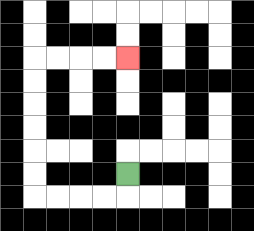{'start': '[5, 7]', 'end': '[5, 2]', 'path_directions': 'D,L,L,L,L,U,U,U,U,U,U,R,R,R,R', 'path_coordinates': '[[5, 7], [5, 8], [4, 8], [3, 8], [2, 8], [1, 8], [1, 7], [1, 6], [1, 5], [1, 4], [1, 3], [1, 2], [2, 2], [3, 2], [4, 2], [5, 2]]'}